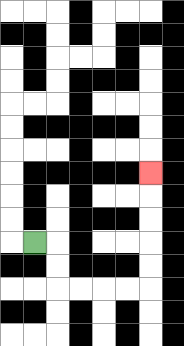{'start': '[1, 10]', 'end': '[6, 7]', 'path_directions': 'R,D,D,R,R,R,R,U,U,U,U,U', 'path_coordinates': '[[1, 10], [2, 10], [2, 11], [2, 12], [3, 12], [4, 12], [5, 12], [6, 12], [6, 11], [6, 10], [6, 9], [6, 8], [6, 7]]'}